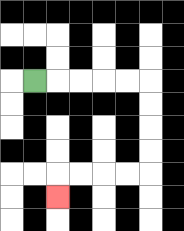{'start': '[1, 3]', 'end': '[2, 8]', 'path_directions': 'R,R,R,R,R,D,D,D,D,L,L,L,L,D', 'path_coordinates': '[[1, 3], [2, 3], [3, 3], [4, 3], [5, 3], [6, 3], [6, 4], [6, 5], [6, 6], [6, 7], [5, 7], [4, 7], [3, 7], [2, 7], [2, 8]]'}